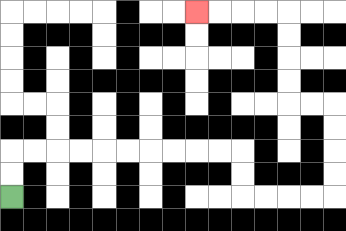{'start': '[0, 8]', 'end': '[8, 0]', 'path_directions': 'U,U,R,R,R,R,R,R,R,R,R,R,D,D,R,R,R,R,U,U,U,U,L,L,U,U,U,U,L,L,L,L', 'path_coordinates': '[[0, 8], [0, 7], [0, 6], [1, 6], [2, 6], [3, 6], [4, 6], [5, 6], [6, 6], [7, 6], [8, 6], [9, 6], [10, 6], [10, 7], [10, 8], [11, 8], [12, 8], [13, 8], [14, 8], [14, 7], [14, 6], [14, 5], [14, 4], [13, 4], [12, 4], [12, 3], [12, 2], [12, 1], [12, 0], [11, 0], [10, 0], [9, 0], [8, 0]]'}